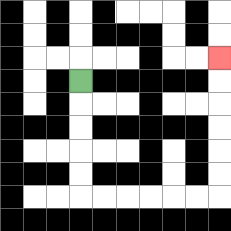{'start': '[3, 3]', 'end': '[9, 2]', 'path_directions': 'D,D,D,D,D,R,R,R,R,R,R,U,U,U,U,U,U', 'path_coordinates': '[[3, 3], [3, 4], [3, 5], [3, 6], [3, 7], [3, 8], [4, 8], [5, 8], [6, 8], [7, 8], [8, 8], [9, 8], [9, 7], [9, 6], [9, 5], [9, 4], [9, 3], [9, 2]]'}